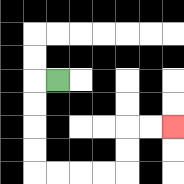{'start': '[2, 3]', 'end': '[7, 5]', 'path_directions': 'L,D,D,D,D,R,R,R,R,U,U,R,R', 'path_coordinates': '[[2, 3], [1, 3], [1, 4], [1, 5], [1, 6], [1, 7], [2, 7], [3, 7], [4, 7], [5, 7], [5, 6], [5, 5], [6, 5], [7, 5]]'}